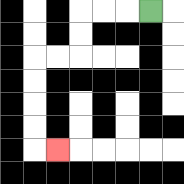{'start': '[6, 0]', 'end': '[2, 6]', 'path_directions': 'L,L,L,D,D,L,L,D,D,D,D,R', 'path_coordinates': '[[6, 0], [5, 0], [4, 0], [3, 0], [3, 1], [3, 2], [2, 2], [1, 2], [1, 3], [1, 4], [1, 5], [1, 6], [2, 6]]'}